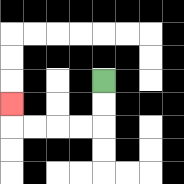{'start': '[4, 3]', 'end': '[0, 4]', 'path_directions': 'D,D,L,L,L,L,U', 'path_coordinates': '[[4, 3], [4, 4], [4, 5], [3, 5], [2, 5], [1, 5], [0, 5], [0, 4]]'}